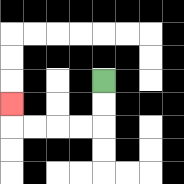{'start': '[4, 3]', 'end': '[0, 4]', 'path_directions': 'D,D,L,L,L,L,U', 'path_coordinates': '[[4, 3], [4, 4], [4, 5], [3, 5], [2, 5], [1, 5], [0, 5], [0, 4]]'}